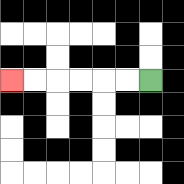{'start': '[6, 3]', 'end': '[0, 3]', 'path_directions': 'L,L,L,L,L,L', 'path_coordinates': '[[6, 3], [5, 3], [4, 3], [3, 3], [2, 3], [1, 3], [0, 3]]'}